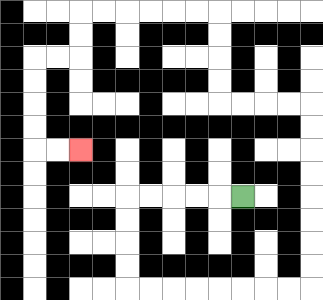{'start': '[10, 8]', 'end': '[3, 6]', 'path_directions': 'L,L,L,L,L,D,D,D,D,R,R,R,R,R,R,R,R,U,U,U,U,U,U,U,U,L,L,L,L,U,U,U,U,L,L,L,L,L,L,D,D,L,L,D,D,D,D,R,R', 'path_coordinates': '[[10, 8], [9, 8], [8, 8], [7, 8], [6, 8], [5, 8], [5, 9], [5, 10], [5, 11], [5, 12], [6, 12], [7, 12], [8, 12], [9, 12], [10, 12], [11, 12], [12, 12], [13, 12], [13, 11], [13, 10], [13, 9], [13, 8], [13, 7], [13, 6], [13, 5], [13, 4], [12, 4], [11, 4], [10, 4], [9, 4], [9, 3], [9, 2], [9, 1], [9, 0], [8, 0], [7, 0], [6, 0], [5, 0], [4, 0], [3, 0], [3, 1], [3, 2], [2, 2], [1, 2], [1, 3], [1, 4], [1, 5], [1, 6], [2, 6], [3, 6]]'}